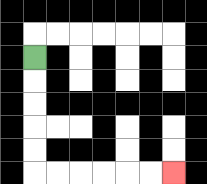{'start': '[1, 2]', 'end': '[7, 7]', 'path_directions': 'D,D,D,D,D,R,R,R,R,R,R', 'path_coordinates': '[[1, 2], [1, 3], [1, 4], [1, 5], [1, 6], [1, 7], [2, 7], [3, 7], [4, 7], [5, 7], [6, 7], [7, 7]]'}